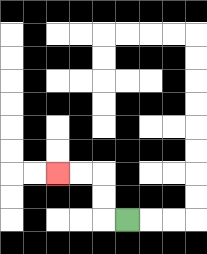{'start': '[5, 9]', 'end': '[2, 7]', 'path_directions': 'L,U,U,L,L', 'path_coordinates': '[[5, 9], [4, 9], [4, 8], [4, 7], [3, 7], [2, 7]]'}